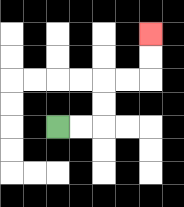{'start': '[2, 5]', 'end': '[6, 1]', 'path_directions': 'R,R,U,U,R,R,U,U', 'path_coordinates': '[[2, 5], [3, 5], [4, 5], [4, 4], [4, 3], [5, 3], [6, 3], [6, 2], [6, 1]]'}